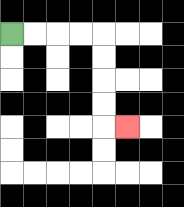{'start': '[0, 1]', 'end': '[5, 5]', 'path_directions': 'R,R,R,R,D,D,D,D,R', 'path_coordinates': '[[0, 1], [1, 1], [2, 1], [3, 1], [4, 1], [4, 2], [4, 3], [4, 4], [4, 5], [5, 5]]'}